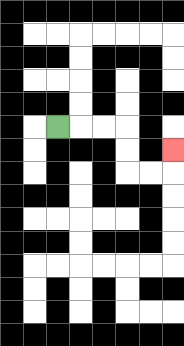{'start': '[2, 5]', 'end': '[7, 6]', 'path_directions': 'R,R,R,D,D,R,R,U', 'path_coordinates': '[[2, 5], [3, 5], [4, 5], [5, 5], [5, 6], [5, 7], [6, 7], [7, 7], [7, 6]]'}